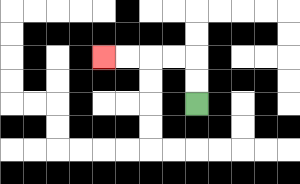{'start': '[8, 4]', 'end': '[4, 2]', 'path_directions': 'U,U,L,L,L,L', 'path_coordinates': '[[8, 4], [8, 3], [8, 2], [7, 2], [6, 2], [5, 2], [4, 2]]'}